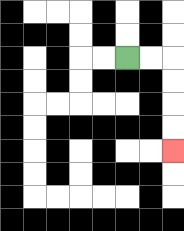{'start': '[5, 2]', 'end': '[7, 6]', 'path_directions': 'R,R,D,D,D,D', 'path_coordinates': '[[5, 2], [6, 2], [7, 2], [7, 3], [7, 4], [7, 5], [7, 6]]'}